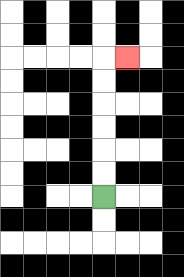{'start': '[4, 8]', 'end': '[5, 2]', 'path_directions': 'U,U,U,U,U,U,R', 'path_coordinates': '[[4, 8], [4, 7], [4, 6], [4, 5], [4, 4], [4, 3], [4, 2], [5, 2]]'}